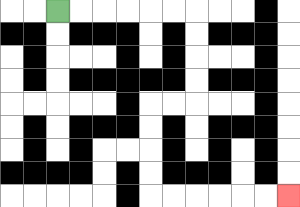{'start': '[2, 0]', 'end': '[12, 8]', 'path_directions': 'R,R,R,R,R,R,D,D,D,D,L,L,D,D,D,D,R,R,R,R,R,R', 'path_coordinates': '[[2, 0], [3, 0], [4, 0], [5, 0], [6, 0], [7, 0], [8, 0], [8, 1], [8, 2], [8, 3], [8, 4], [7, 4], [6, 4], [6, 5], [6, 6], [6, 7], [6, 8], [7, 8], [8, 8], [9, 8], [10, 8], [11, 8], [12, 8]]'}